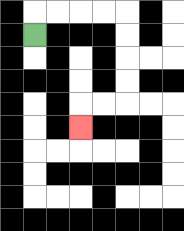{'start': '[1, 1]', 'end': '[3, 5]', 'path_directions': 'U,R,R,R,R,D,D,D,D,L,L,D', 'path_coordinates': '[[1, 1], [1, 0], [2, 0], [3, 0], [4, 0], [5, 0], [5, 1], [5, 2], [5, 3], [5, 4], [4, 4], [3, 4], [3, 5]]'}